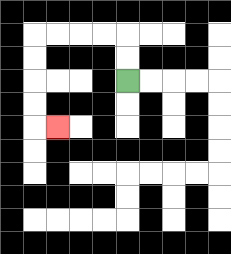{'start': '[5, 3]', 'end': '[2, 5]', 'path_directions': 'U,U,L,L,L,L,D,D,D,D,R', 'path_coordinates': '[[5, 3], [5, 2], [5, 1], [4, 1], [3, 1], [2, 1], [1, 1], [1, 2], [1, 3], [1, 4], [1, 5], [2, 5]]'}